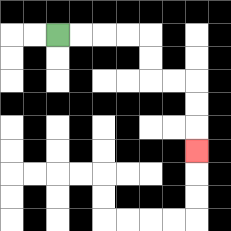{'start': '[2, 1]', 'end': '[8, 6]', 'path_directions': 'R,R,R,R,D,D,R,R,D,D,D', 'path_coordinates': '[[2, 1], [3, 1], [4, 1], [5, 1], [6, 1], [6, 2], [6, 3], [7, 3], [8, 3], [8, 4], [8, 5], [8, 6]]'}